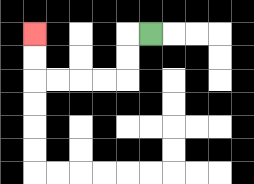{'start': '[6, 1]', 'end': '[1, 1]', 'path_directions': 'L,D,D,L,L,L,L,U,U', 'path_coordinates': '[[6, 1], [5, 1], [5, 2], [5, 3], [4, 3], [3, 3], [2, 3], [1, 3], [1, 2], [1, 1]]'}